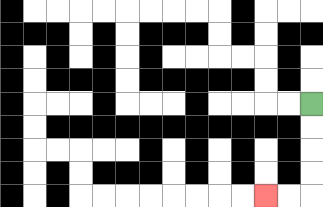{'start': '[13, 4]', 'end': '[11, 8]', 'path_directions': 'D,D,D,D,L,L', 'path_coordinates': '[[13, 4], [13, 5], [13, 6], [13, 7], [13, 8], [12, 8], [11, 8]]'}